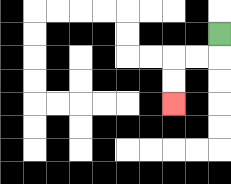{'start': '[9, 1]', 'end': '[7, 4]', 'path_directions': 'D,L,L,D,D', 'path_coordinates': '[[9, 1], [9, 2], [8, 2], [7, 2], [7, 3], [7, 4]]'}